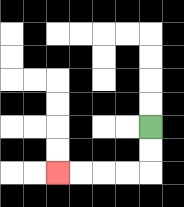{'start': '[6, 5]', 'end': '[2, 7]', 'path_directions': 'D,D,L,L,L,L', 'path_coordinates': '[[6, 5], [6, 6], [6, 7], [5, 7], [4, 7], [3, 7], [2, 7]]'}